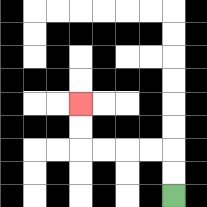{'start': '[7, 8]', 'end': '[3, 4]', 'path_directions': 'U,U,L,L,L,L,U,U', 'path_coordinates': '[[7, 8], [7, 7], [7, 6], [6, 6], [5, 6], [4, 6], [3, 6], [3, 5], [3, 4]]'}